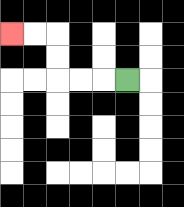{'start': '[5, 3]', 'end': '[0, 1]', 'path_directions': 'L,L,L,U,U,L,L', 'path_coordinates': '[[5, 3], [4, 3], [3, 3], [2, 3], [2, 2], [2, 1], [1, 1], [0, 1]]'}